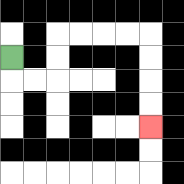{'start': '[0, 2]', 'end': '[6, 5]', 'path_directions': 'D,R,R,U,U,R,R,R,R,D,D,D,D', 'path_coordinates': '[[0, 2], [0, 3], [1, 3], [2, 3], [2, 2], [2, 1], [3, 1], [4, 1], [5, 1], [6, 1], [6, 2], [6, 3], [6, 4], [6, 5]]'}